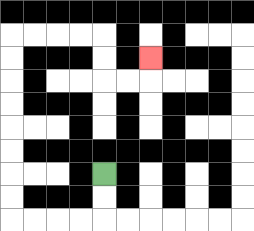{'start': '[4, 7]', 'end': '[6, 2]', 'path_directions': 'D,D,L,L,L,L,U,U,U,U,U,U,U,U,R,R,R,R,D,D,R,R,U', 'path_coordinates': '[[4, 7], [4, 8], [4, 9], [3, 9], [2, 9], [1, 9], [0, 9], [0, 8], [0, 7], [0, 6], [0, 5], [0, 4], [0, 3], [0, 2], [0, 1], [1, 1], [2, 1], [3, 1], [4, 1], [4, 2], [4, 3], [5, 3], [6, 3], [6, 2]]'}